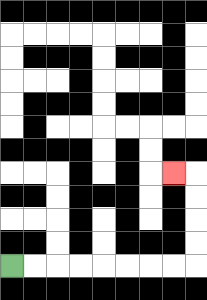{'start': '[0, 11]', 'end': '[7, 7]', 'path_directions': 'R,R,R,R,R,R,R,R,U,U,U,U,L', 'path_coordinates': '[[0, 11], [1, 11], [2, 11], [3, 11], [4, 11], [5, 11], [6, 11], [7, 11], [8, 11], [8, 10], [8, 9], [8, 8], [8, 7], [7, 7]]'}